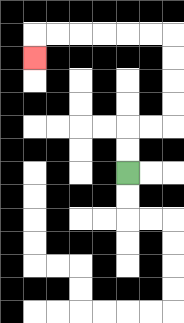{'start': '[5, 7]', 'end': '[1, 2]', 'path_directions': 'U,U,R,R,U,U,U,U,L,L,L,L,L,L,D', 'path_coordinates': '[[5, 7], [5, 6], [5, 5], [6, 5], [7, 5], [7, 4], [7, 3], [7, 2], [7, 1], [6, 1], [5, 1], [4, 1], [3, 1], [2, 1], [1, 1], [1, 2]]'}